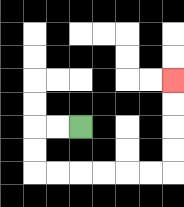{'start': '[3, 5]', 'end': '[7, 3]', 'path_directions': 'L,L,D,D,R,R,R,R,R,R,U,U,U,U', 'path_coordinates': '[[3, 5], [2, 5], [1, 5], [1, 6], [1, 7], [2, 7], [3, 7], [4, 7], [5, 7], [6, 7], [7, 7], [7, 6], [7, 5], [7, 4], [7, 3]]'}